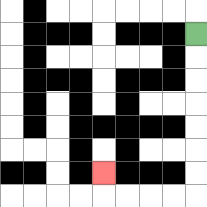{'start': '[8, 1]', 'end': '[4, 7]', 'path_directions': 'D,D,D,D,D,D,D,L,L,L,L,U', 'path_coordinates': '[[8, 1], [8, 2], [8, 3], [8, 4], [8, 5], [8, 6], [8, 7], [8, 8], [7, 8], [6, 8], [5, 8], [4, 8], [4, 7]]'}